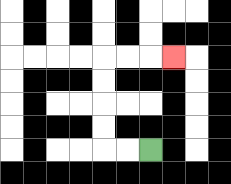{'start': '[6, 6]', 'end': '[7, 2]', 'path_directions': 'L,L,U,U,U,U,R,R,R', 'path_coordinates': '[[6, 6], [5, 6], [4, 6], [4, 5], [4, 4], [4, 3], [4, 2], [5, 2], [6, 2], [7, 2]]'}